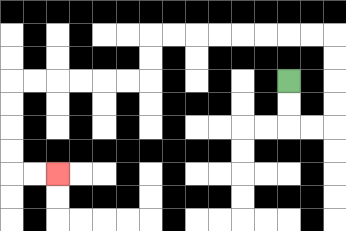{'start': '[12, 3]', 'end': '[2, 7]', 'path_directions': 'D,D,R,R,U,U,U,U,L,L,L,L,L,L,L,L,D,D,L,L,L,L,L,L,D,D,D,D,R,R', 'path_coordinates': '[[12, 3], [12, 4], [12, 5], [13, 5], [14, 5], [14, 4], [14, 3], [14, 2], [14, 1], [13, 1], [12, 1], [11, 1], [10, 1], [9, 1], [8, 1], [7, 1], [6, 1], [6, 2], [6, 3], [5, 3], [4, 3], [3, 3], [2, 3], [1, 3], [0, 3], [0, 4], [0, 5], [0, 6], [0, 7], [1, 7], [2, 7]]'}